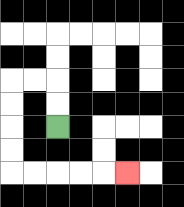{'start': '[2, 5]', 'end': '[5, 7]', 'path_directions': 'U,U,L,L,D,D,D,D,R,R,R,R,R', 'path_coordinates': '[[2, 5], [2, 4], [2, 3], [1, 3], [0, 3], [0, 4], [0, 5], [0, 6], [0, 7], [1, 7], [2, 7], [3, 7], [4, 7], [5, 7]]'}